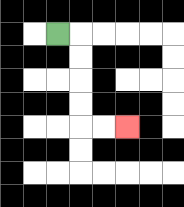{'start': '[2, 1]', 'end': '[5, 5]', 'path_directions': 'R,D,D,D,D,R,R', 'path_coordinates': '[[2, 1], [3, 1], [3, 2], [3, 3], [3, 4], [3, 5], [4, 5], [5, 5]]'}